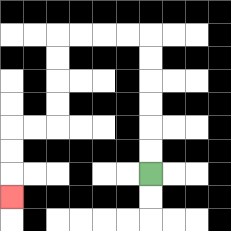{'start': '[6, 7]', 'end': '[0, 8]', 'path_directions': 'U,U,U,U,U,U,L,L,L,L,D,D,D,D,L,L,D,D,D', 'path_coordinates': '[[6, 7], [6, 6], [6, 5], [6, 4], [6, 3], [6, 2], [6, 1], [5, 1], [4, 1], [3, 1], [2, 1], [2, 2], [2, 3], [2, 4], [2, 5], [1, 5], [0, 5], [0, 6], [0, 7], [0, 8]]'}